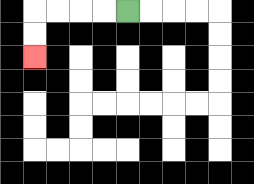{'start': '[5, 0]', 'end': '[1, 2]', 'path_directions': 'L,L,L,L,D,D', 'path_coordinates': '[[5, 0], [4, 0], [3, 0], [2, 0], [1, 0], [1, 1], [1, 2]]'}